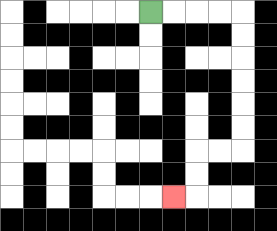{'start': '[6, 0]', 'end': '[7, 8]', 'path_directions': 'R,R,R,R,D,D,D,D,D,D,L,L,D,D,L', 'path_coordinates': '[[6, 0], [7, 0], [8, 0], [9, 0], [10, 0], [10, 1], [10, 2], [10, 3], [10, 4], [10, 5], [10, 6], [9, 6], [8, 6], [8, 7], [8, 8], [7, 8]]'}